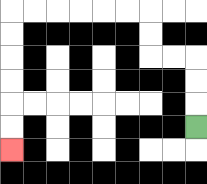{'start': '[8, 5]', 'end': '[0, 6]', 'path_directions': 'U,U,U,L,L,U,U,L,L,L,L,L,L,D,D,D,D,D,D', 'path_coordinates': '[[8, 5], [8, 4], [8, 3], [8, 2], [7, 2], [6, 2], [6, 1], [6, 0], [5, 0], [4, 0], [3, 0], [2, 0], [1, 0], [0, 0], [0, 1], [0, 2], [0, 3], [0, 4], [0, 5], [0, 6]]'}